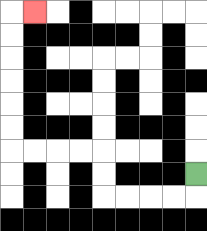{'start': '[8, 7]', 'end': '[1, 0]', 'path_directions': 'D,L,L,L,L,U,U,L,L,L,L,U,U,U,U,U,U,R', 'path_coordinates': '[[8, 7], [8, 8], [7, 8], [6, 8], [5, 8], [4, 8], [4, 7], [4, 6], [3, 6], [2, 6], [1, 6], [0, 6], [0, 5], [0, 4], [0, 3], [0, 2], [0, 1], [0, 0], [1, 0]]'}